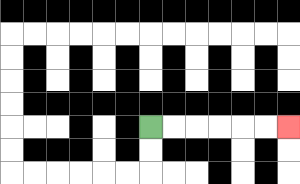{'start': '[6, 5]', 'end': '[12, 5]', 'path_directions': 'R,R,R,R,R,R', 'path_coordinates': '[[6, 5], [7, 5], [8, 5], [9, 5], [10, 5], [11, 5], [12, 5]]'}